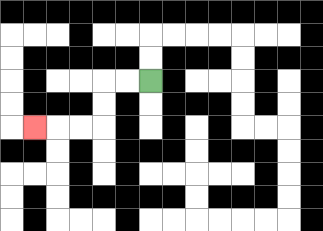{'start': '[6, 3]', 'end': '[1, 5]', 'path_directions': 'L,L,D,D,L,L,L', 'path_coordinates': '[[6, 3], [5, 3], [4, 3], [4, 4], [4, 5], [3, 5], [2, 5], [1, 5]]'}